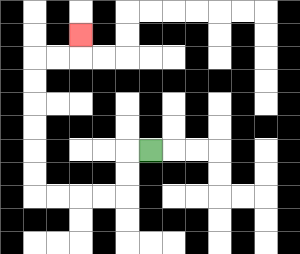{'start': '[6, 6]', 'end': '[3, 1]', 'path_directions': 'L,D,D,L,L,L,L,U,U,U,U,U,U,R,R,U', 'path_coordinates': '[[6, 6], [5, 6], [5, 7], [5, 8], [4, 8], [3, 8], [2, 8], [1, 8], [1, 7], [1, 6], [1, 5], [1, 4], [1, 3], [1, 2], [2, 2], [3, 2], [3, 1]]'}